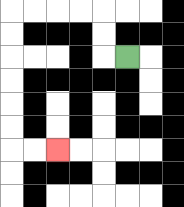{'start': '[5, 2]', 'end': '[2, 6]', 'path_directions': 'L,U,U,L,L,L,L,D,D,D,D,D,D,R,R', 'path_coordinates': '[[5, 2], [4, 2], [4, 1], [4, 0], [3, 0], [2, 0], [1, 0], [0, 0], [0, 1], [0, 2], [0, 3], [0, 4], [0, 5], [0, 6], [1, 6], [2, 6]]'}